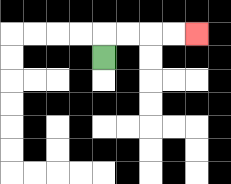{'start': '[4, 2]', 'end': '[8, 1]', 'path_directions': 'U,R,R,R,R', 'path_coordinates': '[[4, 2], [4, 1], [5, 1], [6, 1], [7, 1], [8, 1]]'}